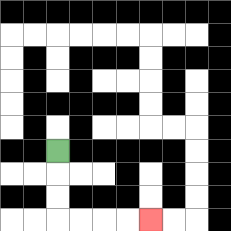{'start': '[2, 6]', 'end': '[6, 9]', 'path_directions': 'D,D,D,R,R,R,R', 'path_coordinates': '[[2, 6], [2, 7], [2, 8], [2, 9], [3, 9], [4, 9], [5, 9], [6, 9]]'}